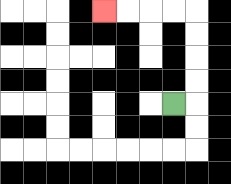{'start': '[7, 4]', 'end': '[4, 0]', 'path_directions': 'R,U,U,U,U,L,L,L,L', 'path_coordinates': '[[7, 4], [8, 4], [8, 3], [8, 2], [8, 1], [8, 0], [7, 0], [6, 0], [5, 0], [4, 0]]'}